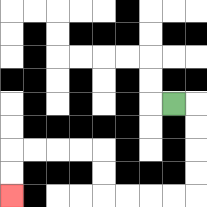{'start': '[7, 4]', 'end': '[0, 8]', 'path_directions': 'R,D,D,D,D,L,L,L,L,U,U,L,L,L,L,D,D', 'path_coordinates': '[[7, 4], [8, 4], [8, 5], [8, 6], [8, 7], [8, 8], [7, 8], [6, 8], [5, 8], [4, 8], [4, 7], [4, 6], [3, 6], [2, 6], [1, 6], [0, 6], [0, 7], [0, 8]]'}